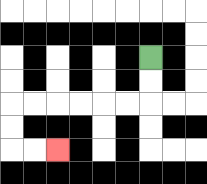{'start': '[6, 2]', 'end': '[2, 6]', 'path_directions': 'D,D,L,L,L,L,L,L,D,D,R,R', 'path_coordinates': '[[6, 2], [6, 3], [6, 4], [5, 4], [4, 4], [3, 4], [2, 4], [1, 4], [0, 4], [0, 5], [0, 6], [1, 6], [2, 6]]'}